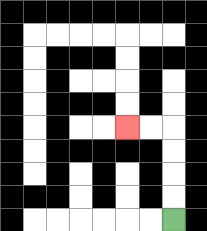{'start': '[7, 9]', 'end': '[5, 5]', 'path_directions': 'U,U,U,U,L,L', 'path_coordinates': '[[7, 9], [7, 8], [7, 7], [7, 6], [7, 5], [6, 5], [5, 5]]'}